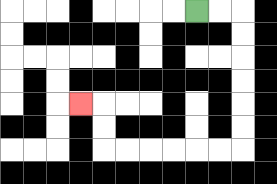{'start': '[8, 0]', 'end': '[3, 4]', 'path_directions': 'R,R,D,D,D,D,D,D,L,L,L,L,L,L,U,U,L', 'path_coordinates': '[[8, 0], [9, 0], [10, 0], [10, 1], [10, 2], [10, 3], [10, 4], [10, 5], [10, 6], [9, 6], [8, 6], [7, 6], [6, 6], [5, 6], [4, 6], [4, 5], [4, 4], [3, 4]]'}